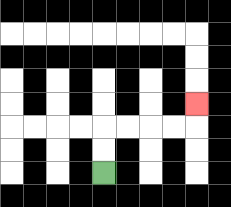{'start': '[4, 7]', 'end': '[8, 4]', 'path_directions': 'U,U,R,R,R,R,U', 'path_coordinates': '[[4, 7], [4, 6], [4, 5], [5, 5], [6, 5], [7, 5], [8, 5], [8, 4]]'}